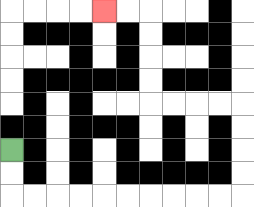{'start': '[0, 6]', 'end': '[4, 0]', 'path_directions': 'D,D,R,R,R,R,R,R,R,R,R,R,U,U,U,U,L,L,L,L,U,U,U,U,L,L', 'path_coordinates': '[[0, 6], [0, 7], [0, 8], [1, 8], [2, 8], [3, 8], [4, 8], [5, 8], [6, 8], [7, 8], [8, 8], [9, 8], [10, 8], [10, 7], [10, 6], [10, 5], [10, 4], [9, 4], [8, 4], [7, 4], [6, 4], [6, 3], [6, 2], [6, 1], [6, 0], [5, 0], [4, 0]]'}